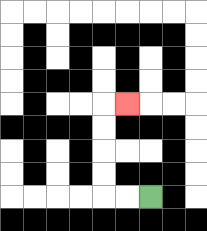{'start': '[6, 8]', 'end': '[5, 4]', 'path_directions': 'L,L,U,U,U,U,R', 'path_coordinates': '[[6, 8], [5, 8], [4, 8], [4, 7], [4, 6], [4, 5], [4, 4], [5, 4]]'}